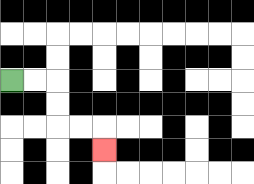{'start': '[0, 3]', 'end': '[4, 6]', 'path_directions': 'R,R,D,D,R,R,D', 'path_coordinates': '[[0, 3], [1, 3], [2, 3], [2, 4], [2, 5], [3, 5], [4, 5], [4, 6]]'}